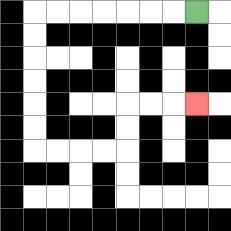{'start': '[8, 0]', 'end': '[8, 4]', 'path_directions': 'L,L,L,L,L,L,L,D,D,D,D,D,D,R,R,R,R,U,U,R,R,R', 'path_coordinates': '[[8, 0], [7, 0], [6, 0], [5, 0], [4, 0], [3, 0], [2, 0], [1, 0], [1, 1], [1, 2], [1, 3], [1, 4], [1, 5], [1, 6], [2, 6], [3, 6], [4, 6], [5, 6], [5, 5], [5, 4], [6, 4], [7, 4], [8, 4]]'}